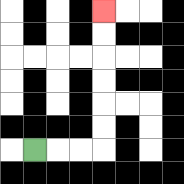{'start': '[1, 6]', 'end': '[4, 0]', 'path_directions': 'R,R,R,U,U,U,U,U,U', 'path_coordinates': '[[1, 6], [2, 6], [3, 6], [4, 6], [4, 5], [4, 4], [4, 3], [4, 2], [4, 1], [4, 0]]'}